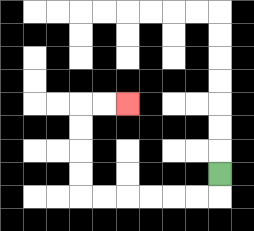{'start': '[9, 7]', 'end': '[5, 4]', 'path_directions': 'D,L,L,L,L,L,L,U,U,U,U,R,R', 'path_coordinates': '[[9, 7], [9, 8], [8, 8], [7, 8], [6, 8], [5, 8], [4, 8], [3, 8], [3, 7], [3, 6], [3, 5], [3, 4], [4, 4], [5, 4]]'}